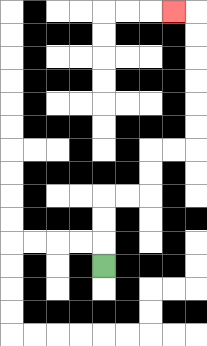{'start': '[4, 11]', 'end': '[7, 0]', 'path_directions': 'U,U,U,R,R,U,U,R,R,U,U,U,U,U,U,L', 'path_coordinates': '[[4, 11], [4, 10], [4, 9], [4, 8], [5, 8], [6, 8], [6, 7], [6, 6], [7, 6], [8, 6], [8, 5], [8, 4], [8, 3], [8, 2], [8, 1], [8, 0], [7, 0]]'}